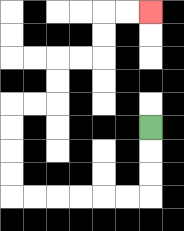{'start': '[6, 5]', 'end': '[6, 0]', 'path_directions': 'D,D,D,L,L,L,L,L,L,U,U,U,U,R,R,U,U,R,R,U,U,R,R', 'path_coordinates': '[[6, 5], [6, 6], [6, 7], [6, 8], [5, 8], [4, 8], [3, 8], [2, 8], [1, 8], [0, 8], [0, 7], [0, 6], [0, 5], [0, 4], [1, 4], [2, 4], [2, 3], [2, 2], [3, 2], [4, 2], [4, 1], [4, 0], [5, 0], [6, 0]]'}